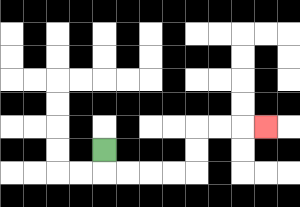{'start': '[4, 6]', 'end': '[11, 5]', 'path_directions': 'D,R,R,R,R,U,U,R,R,R', 'path_coordinates': '[[4, 6], [4, 7], [5, 7], [6, 7], [7, 7], [8, 7], [8, 6], [8, 5], [9, 5], [10, 5], [11, 5]]'}